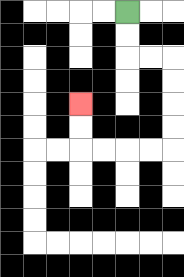{'start': '[5, 0]', 'end': '[3, 4]', 'path_directions': 'D,D,R,R,D,D,D,D,L,L,L,L,U,U', 'path_coordinates': '[[5, 0], [5, 1], [5, 2], [6, 2], [7, 2], [7, 3], [7, 4], [7, 5], [7, 6], [6, 6], [5, 6], [4, 6], [3, 6], [3, 5], [3, 4]]'}